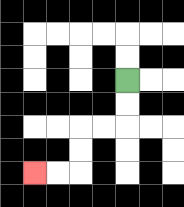{'start': '[5, 3]', 'end': '[1, 7]', 'path_directions': 'D,D,L,L,D,D,L,L', 'path_coordinates': '[[5, 3], [5, 4], [5, 5], [4, 5], [3, 5], [3, 6], [3, 7], [2, 7], [1, 7]]'}